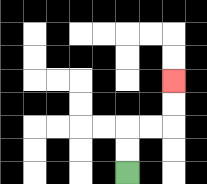{'start': '[5, 7]', 'end': '[7, 3]', 'path_directions': 'U,U,R,R,U,U', 'path_coordinates': '[[5, 7], [5, 6], [5, 5], [6, 5], [7, 5], [7, 4], [7, 3]]'}